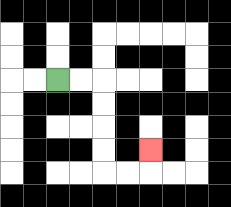{'start': '[2, 3]', 'end': '[6, 6]', 'path_directions': 'R,R,D,D,D,D,R,R,U', 'path_coordinates': '[[2, 3], [3, 3], [4, 3], [4, 4], [4, 5], [4, 6], [4, 7], [5, 7], [6, 7], [6, 6]]'}